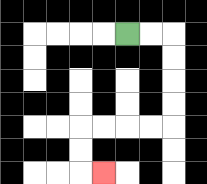{'start': '[5, 1]', 'end': '[4, 7]', 'path_directions': 'R,R,D,D,D,D,L,L,L,L,D,D,R', 'path_coordinates': '[[5, 1], [6, 1], [7, 1], [7, 2], [7, 3], [7, 4], [7, 5], [6, 5], [5, 5], [4, 5], [3, 5], [3, 6], [3, 7], [4, 7]]'}